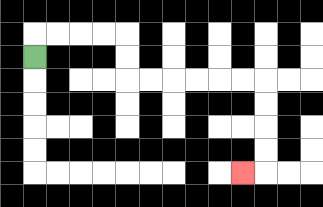{'start': '[1, 2]', 'end': '[10, 7]', 'path_directions': 'U,R,R,R,R,D,D,R,R,R,R,R,R,D,D,D,D,L', 'path_coordinates': '[[1, 2], [1, 1], [2, 1], [3, 1], [4, 1], [5, 1], [5, 2], [5, 3], [6, 3], [7, 3], [8, 3], [9, 3], [10, 3], [11, 3], [11, 4], [11, 5], [11, 6], [11, 7], [10, 7]]'}